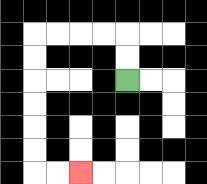{'start': '[5, 3]', 'end': '[3, 7]', 'path_directions': 'U,U,L,L,L,L,D,D,D,D,D,D,R,R', 'path_coordinates': '[[5, 3], [5, 2], [5, 1], [4, 1], [3, 1], [2, 1], [1, 1], [1, 2], [1, 3], [1, 4], [1, 5], [1, 6], [1, 7], [2, 7], [3, 7]]'}